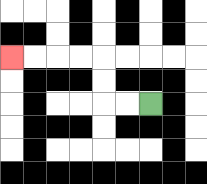{'start': '[6, 4]', 'end': '[0, 2]', 'path_directions': 'L,L,U,U,L,L,L,L', 'path_coordinates': '[[6, 4], [5, 4], [4, 4], [4, 3], [4, 2], [3, 2], [2, 2], [1, 2], [0, 2]]'}